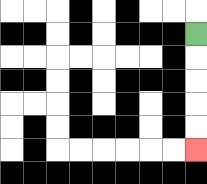{'start': '[8, 1]', 'end': '[8, 6]', 'path_directions': 'D,D,D,D,D', 'path_coordinates': '[[8, 1], [8, 2], [8, 3], [8, 4], [8, 5], [8, 6]]'}